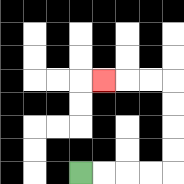{'start': '[3, 7]', 'end': '[4, 3]', 'path_directions': 'R,R,R,R,U,U,U,U,L,L,L', 'path_coordinates': '[[3, 7], [4, 7], [5, 7], [6, 7], [7, 7], [7, 6], [7, 5], [7, 4], [7, 3], [6, 3], [5, 3], [4, 3]]'}